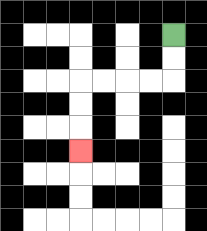{'start': '[7, 1]', 'end': '[3, 6]', 'path_directions': 'D,D,L,L,L,L,D,D,D', 'path_coordinates': '[[7, 1], [7, 2], [7, 3], [6, 3], [5, 3], [4, 3], [3, 3], [3, 4], [3, 5], [3, 6]]'}